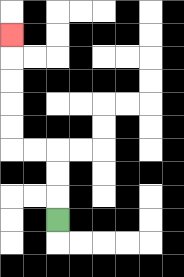{'start': '[2, 9]', 'end': '[0, 1]', 'path_directions': 'U,U,U,L,L,U,U,U,U,U', 'path_coordinates': '[[2, 9], [2, 8], [2, 7], [2, 6], [1, 6], [0, 6], [0, 5], [0, 4], [0, 3], [0, 2], [0, 1]]'}